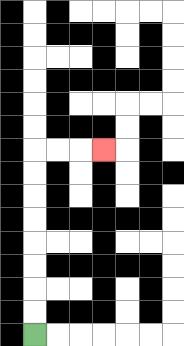{'start': '[1, 14]', 'end': '[4, 6]', 'path_directions': 'U,U,U,U,U,U,U,U,R,R,R', 'path_coordinates': '[[1, 14], [1, 13], [1, 12], [1, 11], [1, 10], [1, 9], [1, 8], [1, 7], [1, 6], [2, 6], [3, 6], [4, 6]]'}